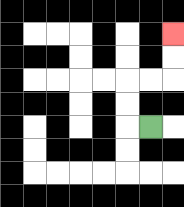{'start': '[6, 5]', 'end': '[7, 1]', 'path_directions': 'L,U,U,R,R,U,U', 'path_coordinates': '[[6, 5], [5, 5], [5, 4], [5, 3], [6, 3], [7, 3], [7, 2], [7, 1]]'}